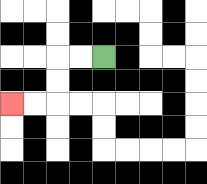{'start': '[4, 2]', 'end': '[0, 4]', 'path_directions': 'L,L,D,D,L,L', 'path_coordinates': '[[4, 2], [3, 2], [2, 2], [2, 3], [2, 4], [1, 4], [0, 4]]'}